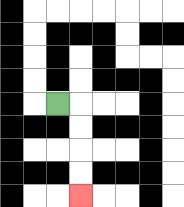{'start': '[2, 4]', 'end': '[3, 8]', 'path_directions': 'R,D,D,D,D', 'path_coordinates': '[[2, 4], [3, 4], [3, 5], [3, 6], [3, 7], [3, 8]]'}